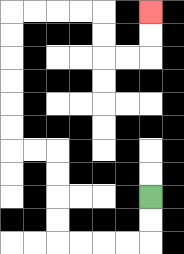{'start': '[6, 8]', 'end': '[6, 0]', 'path_directions': 'D,D,L,L,L,L,U,U,U,U,L,L,U,U,U,U,U,U,R,R,R,R,D,D,R,R,U,U', 'path_coordinates': '[[6, 8], [6, 9], [6, 10], [5, 10], [4, 10], [3, 10], [2, 10], [2, 9], [2, 8], [2, 7], [2, 6], [1, 6], [0, 6], [0, 5], [0, 4], [0, 3], [0, 2], [0, 1], [0, 0], [1, 0], [2, 0], [3, 0], [4, 0], [4, 1], [4, 2], [5, 2], [6, 2], [6, 1], [6, 0]]'}